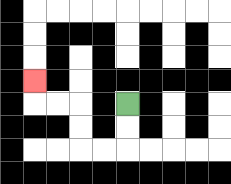{'start': '[5, 4]', 'end': '[1, 3]', 'path_directions': 'D,D,L,L,U,U,L,L,U', 'path_coordinates': '[[5, 4], [5, 5], [5, 6], [4, 6], [3, 6], [3, 5], [3, 4], [2, 4], [1, 4], [1, 3]]'}